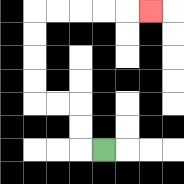{'start': '[4, 6]', 'end': '[6, 0]', 'path_directions': 'L,U,U,L,L,U,U,U,U,R,R,R,R,R', 'path_coordinates': '[[4, 6], [3, 6], [3, 5], [3, 4], [2, 4], [1, 4], [1, 3], [1, 2], [1, 1], [1, 0], [2, 0], [3, 0], [4, 0], [5, 0], [6, 0]]'}